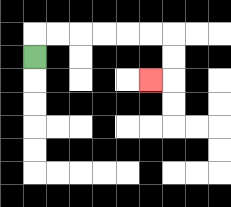{'start': '[1, 2]', 'end': '[6, 3]', 'path_directions': 'U,R,R,R,R,R,R,D,D,L', 'path_coordinates': '[[1, 2], [1, 1], [2, 1], [3, 1], [4, 1], [5, 1], [6, 1], [7, 1], [7, 2], [7, 3], [6, 3]]'}